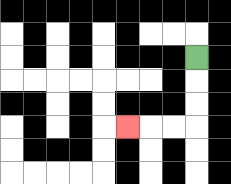{'start': '[8, 2]', 'end': '[5, 5]', 'path_directions': 'D,D,D,L,L,L', 'path_coordinates': '[[8, 2], [8, 3], [8, 4], [8, 5], [7, 5], [6, 5], [5, 5]]'}